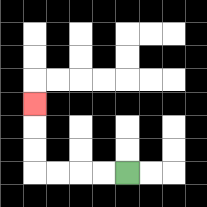{'start': '[5, 7]', 'end': '[1, 4]', 'path_directions': 'L,L,L,L,U,U,U', 'path_coordinates': '[[5, 7], [4, 7], [3, 7], [2, 7], [1, 7], [1, 6], [1, 5], [1, 4]]'}